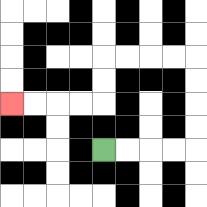{'start': '[4, 6]', 'end': '[0, 4]', 'path_directions': 'R,R,R,R,U,U,U,U,L,L,L,L,D,D,L,L,L,L', 'path_coordinates': '[[4, 6], [5, 6], [6, 6], [7, 6], [8, 6], [8, 5], [8, 4], [8, 3], [8, 2], [7, 2], [6, 2], [5, 2], [4, 2], [4, 3], [4, 4], [3, 4], [2, 4], [1, 4], [0, 4]]'}